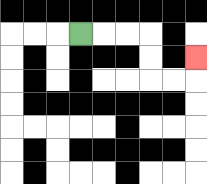{'start': '[3, 1]', 'end': '[8, 2]', 'path_directions': 'R,R,R,D,D,R,R,U', 'path_coordinates': '[[3, 1], [4, 1], [5, 1], [6, 1], [6, 2], [6, 3], [7, 3], [8, 3], [8, 2]]'}